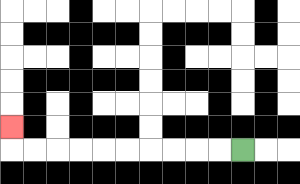{'start': '[10, 6]', 'end': '[0, 5]', 'path_directions': 'L,L,L,L,L,L,L,L,L,L,U', 'path_coordinates': '[[10, 6], [9, 6], [8, 6], [7, 6], [6, 6], [5, 6], [4, 6], [3, 6], [2, 6], [1, 6], [0, 6], [0, 5]]'}